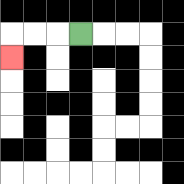{'start': '[3, 1]', 'end': '[0, 2]', 'path_directions': 'L,L,L,D', 'path_coordinates': '[[3, 1], [2, 1], [1, 1], [0, 1], [0, 2]]'}